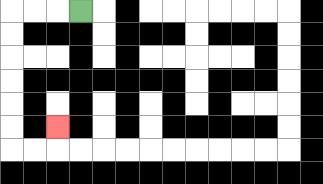{'start': '[3, 0]', 'end': '[2, 5]', 'path_directions': 'L,L,L,D,D,D,D,D,D,R,R,U', 'path_coordinates': '[[3, 0], [2, 0], [1, 0], [0, 0], [0, 1], [0, 2], [0, 3], [0, 4], [0, 5], [0, 6], [1, 6], [2, 6], [2, 5]]'}